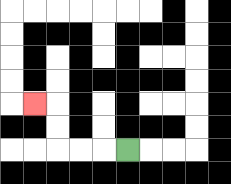{'start': '[5, 6]', 'end': '[1, 4]', 'path_directions': 'L,L,L,U,U,L', 'path_coordinates': '[[5, 6], [4, 6], [3, 6], [2, 6], [2, 5], [2, 4], [1, 4]]'}